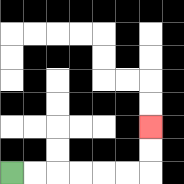{'start': '[0, 7]', 'end': '[6, 5]', 'path_directions': 'R,R,R,R,R,R,U,U', 'path_coordinates': '[[0, 7], [1, 7], [2, 7], [3, 7], [4, 7], [5, 7], [6, 7], [6, 6], [6, 5]]'}